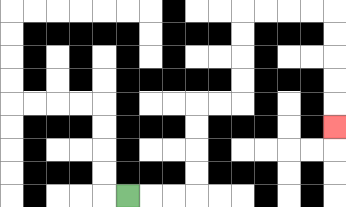{'start': '[5, 8]', 'end': '[14, 5]', 'path_directions': 'R,R,R,U,U,U,U,R,R,U,U,U,U,R,R,R,R,D,D,D,D,D', 'path_coordinates': '[[5, 8], [6, 8], [7, 8], [8, 8], [8, 7], [8, 6], [8, 5], [8, 4], [9, 4], [10, 4], [10, 3], [10, 2], [10, 1], [10, 0], [11, 0], [12, 0], [13, 0], [14, 0], [14, 1], [14, 2], [14, 3], [14, 4], [14, 5]]'}